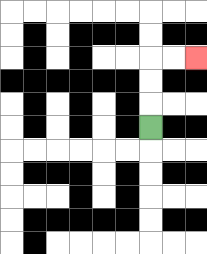{'start': '[6, 5]', 'end': '[8, 2]', 'path_directions': 'U,U,U,R,R', 'path_coordinates': '[[6, 5], [6, 4], [6, 3], [6, 2], [7, 2], [8, 2]]'}